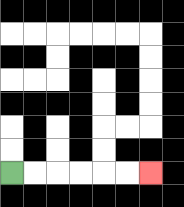{'start': '[0, 7]', 'end': '[6, 7]', 'path_directions': 'R,R,R,R,R,R', 'path_coordinates': '[[0, 7], [1, 7], [2, 7], [3, 7], [4, 7], [5, 7], [6, 7]]'}